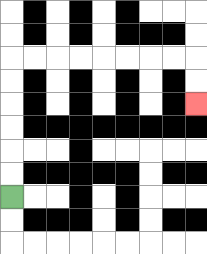{'start': '[0, 8]', 'end': '[8, 4]', 'path_directions': 'U,U,U,U,U,U,R,R,R,R,R,R,R,R,D,D', 'path_coordinates': '[[0, 8], [0, 7], [0, 6], [0, 5], [0, 4], [0, 3], [0, 2], [1, 2], [2, 2], [3, 2], [4, 2], [5, 2], [6, 2], [7, 2], [8, 2], [8, 3], [8, 4]]'}